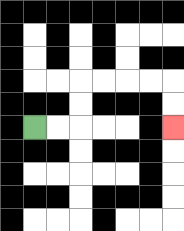{'start': '[1, 5]', 'end': '[7, 5]', 'path_directions': 'R,R,U,U,R,R,R,R,D,D', 'path_coordinates': '[[1, 5], [2, 5], [3, 5], [3, 4], [3, 3], [4, 3], [5, 3], [6, 3], [7, 3], [7, 4], [7, 5]]'}